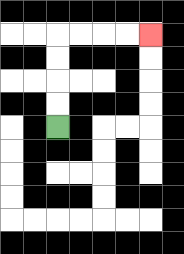{'start': '[2, 5]', 'end': '[6, 1]', 'path_directions': 'U,U,U,U,R,R,R,R', 'path_coordinates': '[[2, 5], [2, 4], [2, 3], [2, 2], [2, 1], [3, 1], [4, 1], [5, 1], [6, 1]]'}